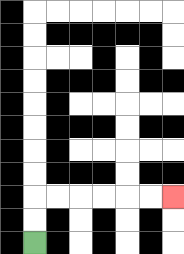{'start': '[1, 10]', 'end': '[7, 8]', 'path_directions': 'U,U,R,R,R,R,R,R', 'path_coordinates': '[[1, 10], [1, 9], [1, 8], [2, 8], [3, 8], [4, 8], [5, 8], [6, 8], [7, 8]]'}